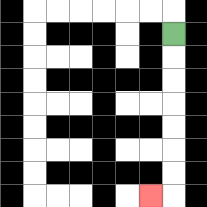{'start': '[7, 1]', 'end': '[6, 8]', 'path_directions': 'D,D,D,D,D,D,D,L', 'path_coordinates': '[[7, 1], [7, 2], [7, 3], [7, 4], [7, 5], [7, 6], [7, 7], [7, 8], [6, 8]]'}